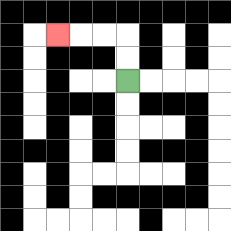{'start': '[5, 3]', 'end': '[2, 1]', 'path_directions': 'U,U,L,L,L', 'path_coordinates': '[[5, 3], [5, 2], [5, 1], [4, 1], [3, 1], [2, 1]]'}